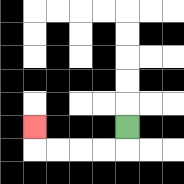{'start': '[5, 5]', 'end': '[1, 5]', 'path_directions': 'D,L,L,L,L,U', 'path_coordinates': '[[5, 5], [5, 6], [4, 6], [3, 6], [2, 6], [1, 6], [1, 5]]'}